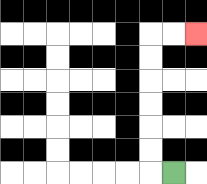{'start': '[7, 7]', 'end': '[8, 1]', 'path_directions': 'L,U,U,U,U,U,U,R,R', 'path_coordinates': '[[7, 7], [6, 7], [6, 6], [6, 5], [6, 4], [6, 3], [6, 2], [6, 1], [7, 1], [8, 1]]'}